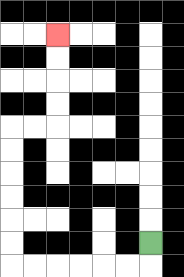{'start': '[6, 10]', 'end': '[2, 1]', 'path_directions': 'D,L,L,L,L,L,L,U,U,U,U,U,U,R,R,U,U,U,U', 'path_coordinates': '[[6, 10], [6, 11], [5, 11], [4, 11], [3, 11], [2, 11], [1, 11], [0, 11], [0, 10], [0, 9], [0, 8], [0, 7], [0, 6], [0, 5], [1, 5], [2, 5], [2, 4], [2, 3], [2, 2], [2, 1]]'}